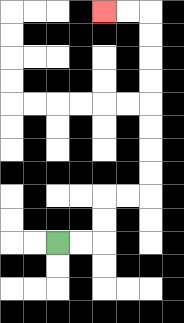{'start': '[2, 10]', 'end': '[4, 0]', 'path_directions': 'R,R,U,U,R,R,U,U,U,U,U,U,U,U,L,L', 'path_coordinates': '[[2, 10], [3, 10], [4, 10], [4, 9], [4, 8], [5, 8], [6, 8], [6, 7], [6, 6], [6, 5], [6, 4], [6, 3], [6, 2], [6, 1], [6, 0], [5, 0], [4, 0]]'}